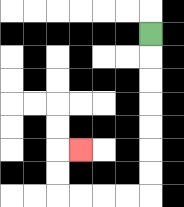{'start': '[6, 1]', 'end': '[3, 6]', 'path_directions': 'D,D,D,D,D,D,D,L,L,L,L,U,U,R', 'path_coordinates': '[[6, 1], [6, 2], [6, 3], [6, 4], [6, 5], [6, 6], [6, 7], [6, 8], [5, 8], [4, 8], [3, 8], [2, 8], [2, 7], [2, 6], [3, 6]]'}